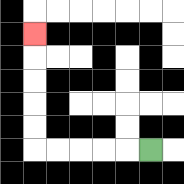{'start': '[6, 6]', 'end': '[1, 1]', 'path_directions': 'L,L,L,L,L,U,U,U,U,U', 'path_coordinates': '[[6, 6], [5, 6], [4, 6], [3, 6], [2, 6], [1, 6], [1, 5], [1, 4], [1, 3], [1, 2], [1, 1]]'}